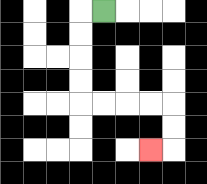{'start': '[4, 0]', 'end': '[6, 6]', 'path_directions': 'L,D,D,D,D,R,R,R,R,D,D,L', 'path_coordinates': '[[4, 0], [3, 0], [3, 1], [3, 2], [3, 3], [3, 4], [4, 4], [5, 4], [6, 4], [7, 4], [7, 5], [7, 6], [6, 6]]'}